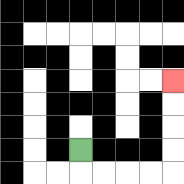{'start': '[3, 6]', 'end': '[7, 3]', 'path_directions': 'D,R,R,R,R,U,U,U,U', 'path_coordinates': '[[3, 6], [3, 7], [4, 7], [5, 7], [6, 7], [7, 7], [7, 6], [7, 5], [7, 4], [7, 3]]'}